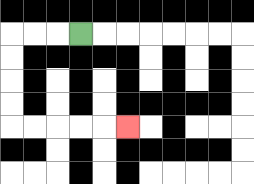{'start': '[3, 1]', 'end': '[5, 5]', 'path_directions': 'L,L,L,D,D,D,D,R,R,R,R,R', 'path_coordinates': '[[3, 1], [2, 1], [1, 1], [0, 1], [0, 2], [0, 3], [0, 4], [0, 5], [1, 5], [2, 5], [3, 5], [4, 5], [5, 5]]'}